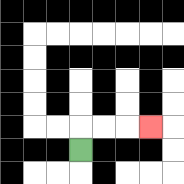{'start': '[3, 6]', 'end': '[6, 5]', 'path_directions': 'U,R,R,R', 'path_coordinates': '[[3, 6], [3, 5], [4, 5], [5, 5], [6, 5]]'}